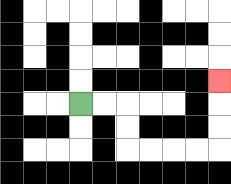{'start': '[3, 4]', 'end': '[9, 3]', 'path_directions': 'R,R,D,D,R,R,R,R,U,U,U', 'path_coordinates': '[[3, 4], [4, 4], [5, 4], [5, 5], [5, 6], [6, 6], [7, 6], [8, 6], [9, 6], [9, 5], [9, 4], [9, 3]]'}